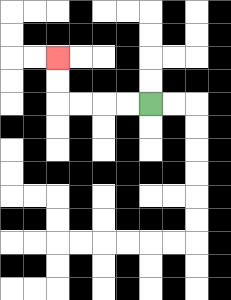{'start': '[6, 4]', 'end': '[2, 2]', 'path_directions': 'L,L,L,L,U,U', 'path_coordinates': '[[6, 4], [5, 4], [4, 4], [3, 4], [2, 4], [2, 3], [2, 2]]'}